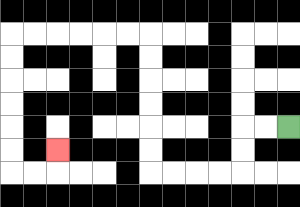{'start': '[12, 5]', 'end': '[2, 6]', 'path_directions': 'L,L,D,D,L,L,L,L,U,U,U,U,U,U,L,L,L,L,L,L,D,D,D,D,D,D,R,R,U', 'path_coordinates': '[[12, 5], [11, 5], [10, 5], [10, 6], [10, 7], [9, 7], [8, 7], [7, 7], [6, 7], [6, 6], [6, 5], [6, 4], [6, 3], [6, 2], [6, 1], [5, 1], [4, 1], [3, 1], [2, 1], [1, 1], [0, 1], [0, 2], [0, 3], [0, 4], [0, 5], [0, 6], [0, 7], [1, 7], [2, 7], [2, 6]]'}